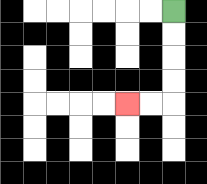{'start': '[7, 0]', 'end': '[5, 4]', 'path_directions': 'D,D,D,D,L,L', 'path_coordinates': '[[7, 0], [7, 1], [7, 2], [7, 3], [7, 4], [6, 4], [5, 4]]'}